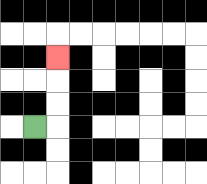{'start': '[1, 5]', 'end': '[2, 2]', 'path_directions': 'R,U,U,U', 'path_coordinates': '[[1, 5], [2, 5], [2, 4], [2, 3], [2, 2]]'}